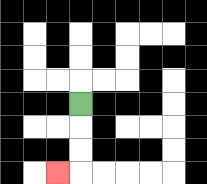{'start': '[3, 4]', 'end': '[2, 7]', 'path_directions': 'D,D,D,L', 'path_coordinates': '[[3, 4], [3, 5], [3, 6], [3, 7], [2, 7]]'}